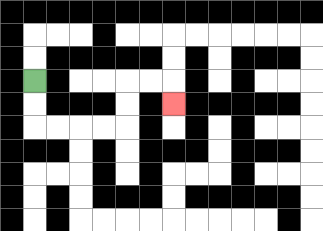{'start': '[1, 3]', 'end': '[7, 4]', 'path_directions': 'D,D,R,R,R,R,U,U,R,R,D', 'path_coordinates': '[[1, 3], [1, 4], [1, 5], [2, 5], [3, 5], [4, 5], [5, 5], [5, 4], [5, 3], [6, 3], [7, 3], [7, 4]]'}